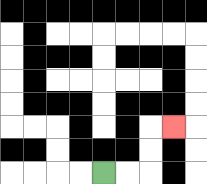{'start': '[4, 7]', 'end': '[7, 5]', 'path_directions': 'R,R,U,U,R', 'path_coordinates': '[[4, 7], [5, 7], [6, 7], [6, 6], [6, 5], [7, 5]]'}